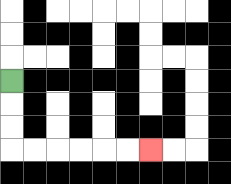{'start': '[0, 3]', 'end': '[6, 6]', 'path_directions': 'D,D,D,R,R,R,R,R,R', 'path_coordinates': '[[0, 3], [0, 4], [0, 5], [0, 6], [1, 6], [2, 6], [3, 6], [4, 6], [5, 6], [6, 6]]'}